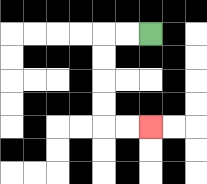{'start': '[6, 1]', 'end': '[6, 5]', 'path_directions': 'L,L,D,D,D,D,R,R', 'path_coordinates': '[[6, 1], [5, 1], [4, 1], [4, 2], [4, 3], [4, 4], [4, 5], [5, 5], [6, 5]]'}